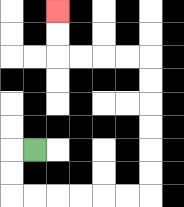{'start': '[1, 6]', 'end': '[2, 0]', 'path_directions': 'L,D,D,R,R,R,R,R,R,U,U,U,U,U,U,L,L,L,L,U,U', 'path_coordinates': '[[1, 6], [0, 6], [0, 7], [0, 8], [1, 8], [2, 8], [3, 8], [4, 8], [5, 8], [6, 8], [6, 7], [6, 6], [6, 5], [6, 4], [6, 3], [6, 2], [5, 2], [4, 2], [3, 2], [2, 2], [2, 1], [2, 0]]'}